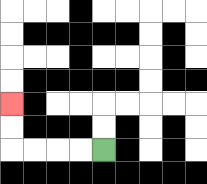{'start': '[4, 6]', 'end': '[0, 4]', 'path_directions': 'L,L,L,L,U,U', 'path_coordinates': '[[4, 6], [3, 6], [2, 6], [1, 6], [0, 6], [0, 5], [0, 4]]'}